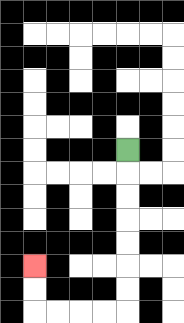{'start': '[5, 6]', 'end': '[1, 11]', 'path_directions': 'D,D,D,D,D,D,D,L,L,L,L,U,U', 'path_coordinates': '[[5, 6], [5, 7], [5, 8], [5, 9], [5, 10], [5, 11], [5, 12], [5, 13], [4, 13], [3, 13], [2, 13], [1, 13], [1, 12], [1, 11]]'}